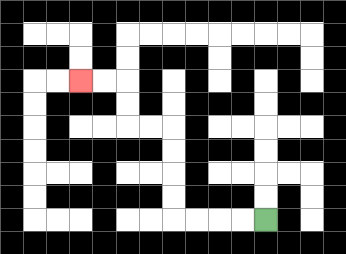{'start': '[11, 9]', 'end': '[3, 3]', 'path_directions': 'L,L,L,L,U,U,U,U,L,L,U,U,L,L', 'path_coordinates': '[[11, 9], [10, 9], [9, 9], [8, 9], [7, 9], [7, 8], [7, 7], [7, 6], [7, 5], [6, 5], [5, 5], [5, 4], [5, 3], [4, 3], [3, 3]]'}